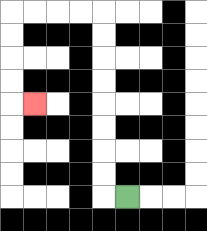{'start': '[5, 8]', 'end': '[1, 4]', 'path_directions': 'L,U,U,U,U,U,U,U,U,L,L,L,L,D,D,D,D,R', 'path_coordinates': '[[5, 8], [4, 8], [4, 7], [4, 6], [4, 5], [4, 4], [4, 3], [4, 2], [4, 1], [4, 0], [3, 0], [2, 0], [1, 0], [0, 0], [0, 1], [0, 2], [0, 3], [0, 4], [1, 4]]'}